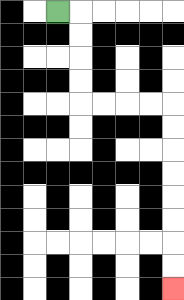{'start': '[2, 0]', 'end': '[7, 12]', 'path_directions': 'R,D,D,D,D,R,R,R,R,D,D,D,D,D,D,D,D', 'path_coordinates': '[[2, 0], [3, 0], [3, 1], [3, 2], [3, 3], [3, 4], [4, 4], [5, 4], [6, 4], [7, 4], [7, 5], [7, 6], [7, 7], [7, 8], [7, 9], [7, 10], [7, 11], [7, 12]]'}